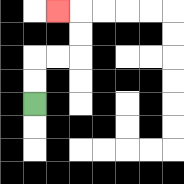{'start': '[1, 4]', 'end': '[2, 0]', 'path_directions': 'U,U,R,R,U,U,L', 'path_coordinates': '[[1, 4], [1, 3], [1, 2], [2, 2], [3, 2], [3, 1], [3, 0], [2, 0]]'}